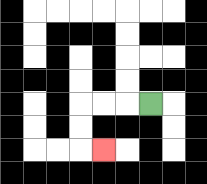{'start': '[6, 4]', 'end': '[4, 6]', 'path_directions': 'L,L,L,D,D,R', 'path_coordinates': '[[6, 4], [5, 4], [4, 4], [3, 4], [3, 5], [3, 6], [4, 6]]'}